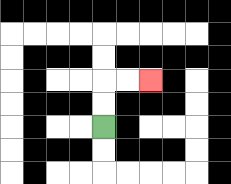{'start': '[4, 5]', 'end': '[6, 3]', 'path_directions': 'U,U,R,R', 'path_coordinates': '[[4, 5], [4, 4], [4, 3], [5, 3], [6, 3]]'}